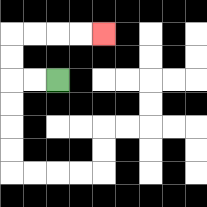{'start': '[2, 3]', 'end': '[4, 1]', 'path_directions': 'L,L,U,U,R,R,R,R', 'path_coordinates': '[[2, 3], [1, 3], [0, 3], [0, 2], [0, 1], [1, 1], [2, 1], [3, 1], [4, 1]]'}